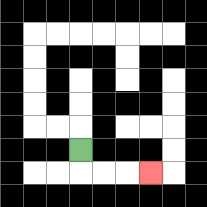{'start': '[3, 6]', 'end': '[6, 7]', 'path_directions': 'D,R,R,R', 'path_coordinates': '[[3, 6], [3, 7], [4, 7], [5, 7], [6, 7]]'}